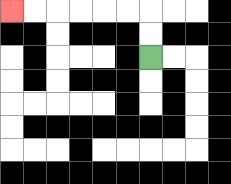{'start': '[6, 2]', 'end': '[0, 0]', 'path_directions': 'U,U,L,L,L,L,L,L', 'path_coordinates': '[[6, 2], [6, 1], [6, 0], [5, 0], [4, 0], [3, 0], [2, 0], [1, 0], [0, 0]]'}